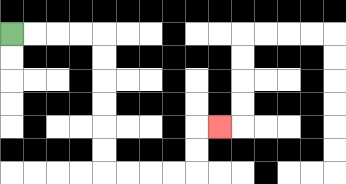{'start': '[0, 1]', 'end': '[9, 5]', 'path_directions': 'R,R,R,R,D,D,D,D,D,D,R,R,R,R,U,U,R', 'path_coordinates': '[[0, 1], [1, 1], [2, 1], [3, 1], [4, 1], [4, 2], [4, 3], [4, 4], [4, 5], [4, 6], [4, 7], [5, 7], [6, 7], [7, 7], [8, 7], [8, 6], [8, 5], [9, 5]]'}